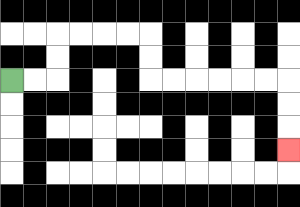{'start': '[0, 3]', 'end': '[12, 6]', 'path_directions': 'R,R,U,U,R,R,R,R,D,D,R,R,R,R,R,R,D,D,D', 'path_coordinates': '[[0, 3], [1, 3], [2, 3], [2, 2], [2, 1], [3, 1], [4, 1], [5, 1], [6, 1], [6, 2], [6, 3], [7, 3], [8, 3], [9, 3], [10, 3], [11, 3], [12, 3], [12, 4], [12, 5], [12, 6]]'}